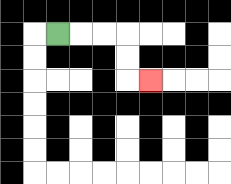{'start': '[2, 1]', 'end': '[6, 3]', 'path_directions': 'R,R,R,D,D,R', 'path_coordinates': '[[2, 1], [3, 1], [4, 1], [5, 1], [5, 2], [5, 3], [6, 3]]'}